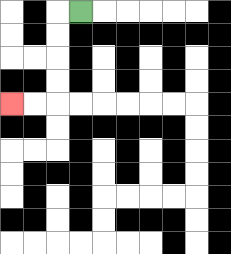{'start': '[3, 0]', 'end': '[0, 4]', 'path_directions': 'L,D,D,D,D,L,L', 'path_coordinates': '[[3, 0], [2, 0], [2, 1], [2, 2], [2, 3], [2, 4], [1, 4], [0, 4]]'}